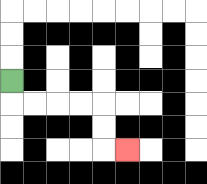{'start': '[0, 3]', 'end': '[5, 6]', 'path_directions': 'D,R,R,R,R,D,D,R', 'path_coordinates': '[[0, 3], [0, 4], [1, 4], [2, 4], [3, 4], [4, 4], [4, 5], [4, 6], [5, 6]]'}